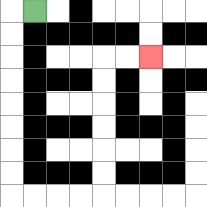{'start': '[1, 0]', 'end': '[6, 2]', 'path_directions': 'L,D,D,D,D,D,D,D,D,R,R,R,R,U,U,U,U,U,U,R,R', 'path_coordinates': '[[1, 0], [0, 0], [0, 1], [0, 2], [0, 3], [0, 4], [0, 5], [0, 6], [0, 7], [0, 8], [1, 8], [2, 8], [3, 8], [4, 8], [4, 7], [4, 6], [4, 5], [4, 4], [4, 3], [4, 2], [5, 2], [6, 2]]'}